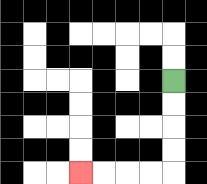{'start': '[7, 3]', 'end': '[3, 7]', 'path_directions': 'D,D,D,D,L,L,L,L', 'path_coordinates': '[[7, 3], [7, 4], [7, 5], [7, 6], [7, 7], [6, 7], [5, 7], [4, 7], [3, 7]]'}